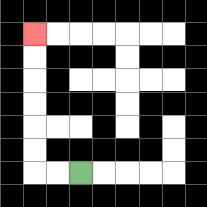{'start': '[3, 7]', 'end': '[1, 1]', 'path_directions': 'L,L,U,U,U,U,U,U', 'path_coordinates': '[[3, 7], [2, 7], [1, 7], [1, 6], [1, 5], [1, 4], [1, 3], [1, 2], [1, 1]]'}